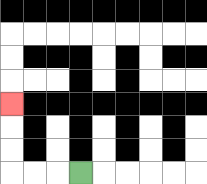{'start': '[3, 7]', 'end': '[0, 4]', 'path_directions': 'L,L,L,U,U,U', 'path_coordinates': '[[3, 7], [2, 7], [1, 7], [0, 7], [0, 6], [0, 5], [0, 4]]'}